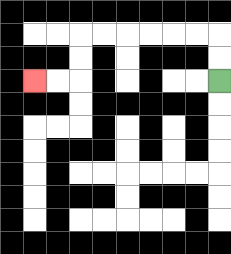{'start': '[9, 3]', 'end': '[1, 3]', 'path_directions': 'U,U,L,L,L,L,L,L,D,D,L,L', 'path_coordinates': '[[9, 3], [9, 2], [9, 1], [8, 1], [7, 1], [6, 1], [5, 1], [4, 1], [3, 1], [3, 2], [3, 3], [2, 3], [1, 3]]'}